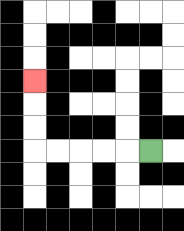{'start': '[6, 6]', 'end': '[1, 3]', 'path_directions': 'L,L,L,L,L,U,U,U', 'path_coordinates': '[[6, 6], [5, 6], [4, 6], [3, 6], [2, 6], [1, 6], [1, 5], [1, 4], [1, 3]]'}